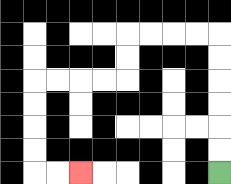{'start': '[9, 7]', 'end': '[3, 7]', 'path_directions': 'U,U,U,U,U,U,L,L,L,L,D,D,L,L,L,L,D,D,D,D,R,R', 'path_coordinates': '[[9, 7], [9, 6], [9, 5], [9, 4], [9, 3], [9, 2], [9, 1], [8, 1], [7, 1], [6, 1], [5, 1], [5, 2], [5, 3], [4, 3], [3, 3], [2, 3], [1, 3], [1, 4], [1, 5], [1, 6], [1, 7], [2, 7], [3, 7]]'}